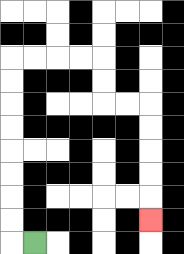{'start': '[1, 10]', 'end': '[6, 9]', 'path_directions': 'L,U,U,U,U,U,U,U,U,R,R,R,R,D,D,R,R,D,D,D,D,D', 'path_coordinates': '[[1, 10], [0, 10], [0, 9], [0, 8], [0, 7], [0, 6], [0, 5], [0, 4], [0, 3], [0, 2], [1, 2], [2, 2], [3, 2], [4, 2], [4, 3], [4, 4], [5, 4], [6, 4], [6, 5], [6, 6], [6, 7], [6, 8], [6, 9]]'}